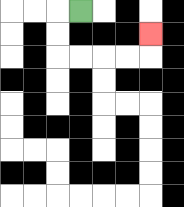{'start': '[3, 0]', 'end': '[6, 1]', 'path_directions': 'L,D,D,R,R,R,R,U', 'path_coordinates': '[[3, 0], [2, 0], [2, 1], [2, 2], [3, 2], [4, 2], [5, 2], [6, 2], [6, 1]]'}